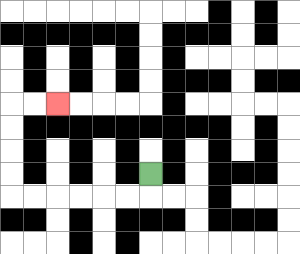{'start': '[6, 7]', 'end': '[2, 4]', 'path_directions': 'D,L,L,L,L,L,L,U,U,U,U,R,R', 'path_coordinates': '[[6, 7], [6, 8], [5, 8], [4, 8], [3, 8], [2, 8], [1, 8], [0, 8], [0, 7], [0, 6], [0, 5], [0, 4], [1, 4], [2, 4]]'}